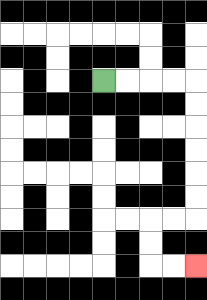{'start': '[4, 3]', 'end': '[8, 11]', 'path_directions': 'R,R,R,R,D,D,D,D,D,D,L,L,D,D,R,R', 'path_coordinates': '[[4, 3], [5, 3], [6, 3], [7, 3], [8, 3], [8, 4], [8, 5], [8, 6], [8, 7], [8, 8], [8, 9], [7, 9], [6, 9], [6, 10], [6, 11], [7, 11], [8, 11]]'}